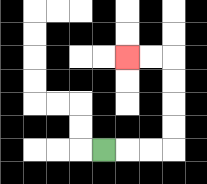{'start': '[4, 6]', 'end': '[5, 2]', 'path_directions': 'R,R,R,U,U,U,U,L,L', 'path_coordinates': '[[4, 6], [5, 6], [6, 6], [7, 6], [7, 5], [7, 4], [7, 3], [7, 2], [6, 2], [5, 2]]'}